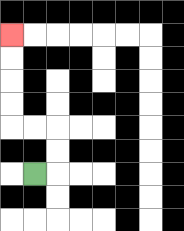{'start': '[1, 7]', 'end': '[0, 1]', 'path_directions': 'R,U,U,L,L,U,U,U,U', 'path_coordinates': '[[1, 7], [2, 7], [2, 6], [2, 5], [1, 5], [0, 5], [0, 4], [0, 3], [0, 2], [0, 1]]'}